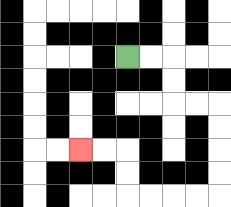{'start': '[5, 2]', 'end': '[3, 6]', 'path_directions': 'R,R,D,D,R,R,D,D,D,D,L,L,L,L,U,U,L,L', 'path_coordinates': '[[5, 2], [6, 2], [7, 2], [7, 3], [7, 4], [8, 4], [9, 4], [9, 5], [9, 6], [9, 7], [9, 8], [8, 8], [7, 8], [6, 8], [5, 8], [5, 7], [5, 6], [4, 6], [3, 6]]'}